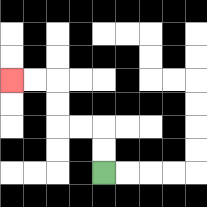{'start': '[4, 7]', 'end': '[0, 3]', 'path_directions': 'U,U,L,L,U,U,L,L', 'path_coordinates': '[[4, 7], [4, 6], [4, 5], [3, 5], [2, 5], [2, 4], [2, 3], [1, 3], [0, 3]]'}